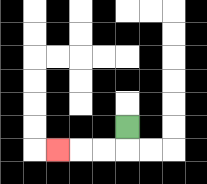{'start': '[5, 5]', 'end': '[2, 6]', 'path_directions': 'D,L,L,L', 'path_coordinates': '[[5, 5], [5, 6], [4, 6], [3, 6], [2, 6]]'}